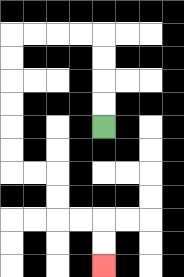{'start': '[4, 5]', 'end': '[4, 11]', 'path_directions': 'U,U,U,U,L,L,L,L,D,D,D,D,D,D,R,R,D,D,R,R,D,D', 'path_coordinates': '[[4, 5], [4, 4], [4, 3], [4, 2], [4, 1], [3, 1], [2, 1], [1, 1], [0, 1], [0, 2], [0, 3], [0, 4], [0, 5], [0, 6], [0, 7], [1, 7], [2, 7], [2, 8], [2, 9], [3, 9], [4, 9], [4, 10], [4, 11]]'}